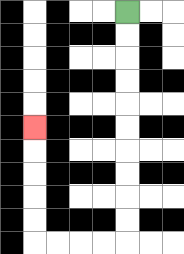{'start': '[5, 0]', 'end': '[1, 5]', 'path_directions': 'D,D,D,D,D,D,D,D,D,D,L,L,L,L,U,U,U,U,U', 'path_coordinates': '[[5, 0], [5, 1], [5, 2], [5, 3], [5, 4], [5, 5], [5, 6], [5, 7], [5, 8], [5, 9], [5, 10], [4, 10], [3, 10], [2, 10], [1, 10], [1, 9], [1, 8], [1, 7], [1, 6], [1, 5]]'}